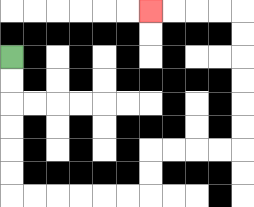{'start': '[0, 2]', 'end': '[6, 0]', 'path_directions': 'D,D,D,D,D,D,R,R,R,R,R,R,U,U,R,R,R,R,U,U,U,U,U,U,L,L,L,L', 'path_coordinates': '[[0, 2], [0, 3], [0, 4], [0, 5], [0, 6], [0, 7], [0, 8], [1, 8], [2, 8], [3, 8], [4, 8], [5, 8], [6, 8], [6, 7], [6, 6], [7, 6], [8, 6], [9, 6], [10, 6], [10, 5], [10, 4], [10, 3], [10, 2], [10, 1], [10, 0], [9, 0], [8, 0], [7, 0], [6, 0]]'}